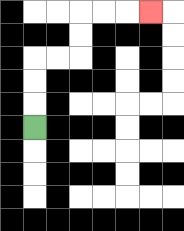{'start': '[1, 5]', 'end': '[6, 0]', 'path_directions': 'U,U,U,R,R,U,U,R,R,R', 'path_coordinates': '[[1, 5], [1, 4], [1, 3], [1, 2], [2, 2], [3, 2], [3, 1], [3, 0], [4, 0], [5, 0], [6, 0]]'}